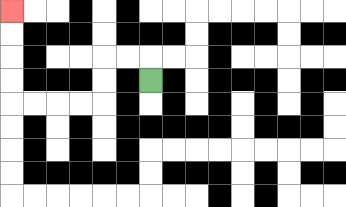{'start': '[6, 3]', 'end': '[0, 0]', 'path_directions': 'U,L,L,D,D,L,L,L,L,U,U,U,U', 'path_coordinates': '[[6, 3], [6, 2], [5, 2], [4, 2], [4, 3], [4, 4], [3, 4], [2, 4], [1, 4], [0, 4], [0, 3], [0, 2], [0, 1], [0, 0]]'}